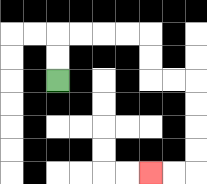{'start': '[2, 3]', 'end': '[6, 7]', 'path_directions': 'U,U,R,R,R,R,D,D,R,R,D,D,D,D,L,L', 'path_coordinates': '[[2, 3], [2, 2], [2, 1], [3, 1], [4, 1], [5, 1], [6, 1], [6, 2], [6, 3], [7, 3], [8, 3], [8, 4], [8, 5], [8, 6], [8, 7], [7, 7], [6, 7]]'}